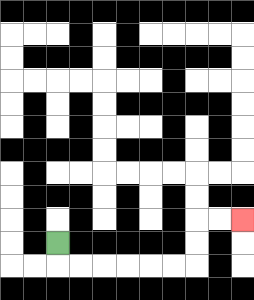{'start': '[2, 10]', 'end': '[10, 9]', 'path_directions': 'D,R,R,R,R,R,R,U,U,R,R', 'path_coordinates': '[[2, 10], [2, 11], [3, 11], [4, 11], [5, 11], [6, 11], [7, 11], [8, 11], [8, 10], [8, 9], [9, 9], [10, 9]]'}